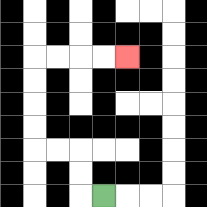{'start': '[4, 8]', 'end': '[5, 2]', 'path_directions': 'L,U,U,L,L,U,U,U,U,R,R,R,R', 'path_coordinates': '[[4, 8], [3, 8], [3, 7], [3, 6], [2, 6], [1, 6], [1, 5], [1, 4], [1, 3], [1, 2], [2, 2], [3, 2], [4, 2], [5, 2]]'}